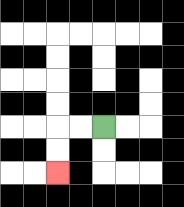{'start': '[4, 5]', 'end': '[2, 7]', 'path_directions': 'L,L,D,D', 'path_coordinates': '[[4, 5], [3, 5], [2, 5], [2, 6], [2, 7]]'}